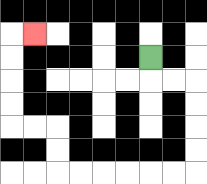{'start': '[6, 2]', 'end': '[1, 1]', 'path_directions': 'D,R,R,D,D,D,D,L,L,L,L,L,L,U,U,L,L,U,U,U,U,R', 'path_coordinates': '[[6, 2], [6, 3], [7, 3], [8, 3], [8, 4], [8, 5], [8, 6], [8, 7], [7, 7], [6, 7], [5, 7], [4, 7], [3, 7], [2, 7], [2, 6], [2, 5], [1, 5], [0, 5], [0, 4], [0, 3], [0, 2], [0, 1], [1, 1]]'}